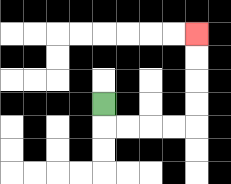{'start': '[4, 4]', 'end': '[8, 1]', 'path_directions': 'D,R,R,R,R,U,U,U,U', 'path_coordinates': '[[4, 4], [4, 5], [5, 5], [6, 5], [7, 5], [8, 5], [8, 4], [8, 3], [8, 2], [8, 1]]'}